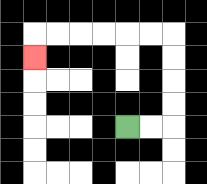{'start': '[5, 5]', 'end': '[1, 2]', 'path_directions': 'R,R,U,U,U,U,L,L,L,L,L,L,D', 'path_coordinates': '[[5, 5], [6, 5], [7, 5], [7, 4], [7, 3], [7, 2], [7, 1], [6, 1], [5, 1], [4, 1], [3, 1], [2, 1], [1, 1], [1, 2]]'}